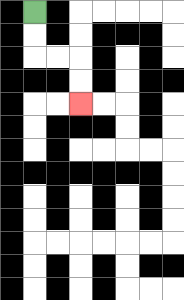{'start': '[1, 0]', 'end': '[3, 4]', 'path_directions': 'D,D,R,R,D,D', 'path_coordinates': '[[1, 0], [1, 1], [1, 2], [2, 2], [3, 2], [3, 3], [3, 4]]'}